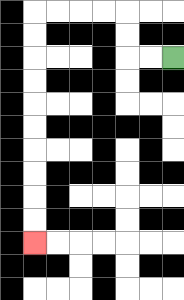{'start': '[7, 2]', 'end': '[1, 10]', 'path_directions': 'L,L,U,U,L,L,L,L,D,D,D,D,D,D,D,D,D,D', 'path_coordinates': '[[7, 2], [6, 2], [5, 2], [5, 1], [5, 0], [4, 0], [3, 0], [2, 0], [1, 0], [1, 1], [1, 2], [1, 3], [1, 4], [1, 5], [1, 6], [1, 7], [1, 8], [1, 9], [1, 10]]'}